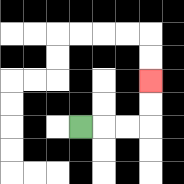{'start': '[3, 5]', 'end': '[6, 3]', 'path_directions': 'R,R,R,U,U', 'path_coordinates': '[[3, 5], [4, 5], [5, 5], [6, 5], [6, 4], [6, 3]]'}